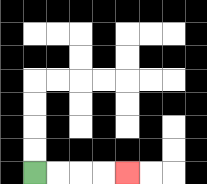{'start': '[1, 7]', 'end': '[5, 7]', 'path_directions': 'R,R,R,R', 'path_coordinates': '[[1, 7], [2, 7], [3, 7], [4, 7], [5, 7]]'}